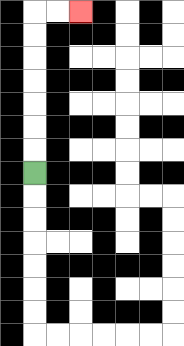{'start': '[1, 7]', 'end': '[3, 0]', 'path_directions': 'U,U,U,U,U,U,U,R,R', 'path_coordinates': '[[1, 7], [1, 6], [1, 5], [1, 4], [1, 3], [1, 2], [1, 1], [1, 0], [2, 0], [3, 0]]'}